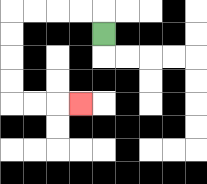{'start': '[4, 1]', 'end': '[3, 4]', 'path_directions': 'U,L,L,L,L,D,D,D,D,R,R,R', 'path_coordinates': '[[4, 1], [4, 0], [3, 0], [2, 0], [1, 0], [0, 0], [0, 1], [0, 2], [0, 3], [0, 4], [1, 4], [2, 4], [3, 4]]'}